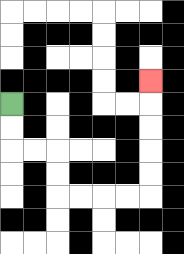{'start': '[0, 4]', 'end': '[6, 3]', 'path_directions': 'D,D,R,R,D,D,R,R,R,R,U,U,U,U,U', 'path_coordinates': '[[0, 4], [0, 5], [0, 6], [1, 6], [2, 6], [2, 7], [2, 8], [3, 8], [4, 8], [5, 8], [6, 8], [6, 7], [6, 6], [6, 5], [6, 4], [6, 3]]'}